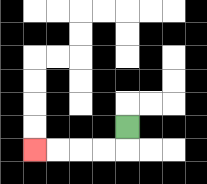{'start': '[5, 5]', 'end': '[1, 6]', 'path_directions': 'D,L,L,L,L', 'path_coordinates': '[[5, 5], [5, 6], [4, 6], [3, 6], [2, 6], [1, 6]]'}